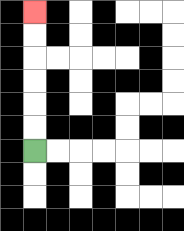{'start': '[1, 6]', 'end': '[1, 0]', 'path_directions': 'U,U,U,U,U,U', 'path_coordinates': '[[1, 6], [1, 5], [1, 4], [1, 3], [1, 2], [1, 1], [1, 0]]'}